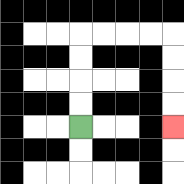{'start': '[3, 5]', 'end': '[7, 5]', 'path_directions': 'U,U,U,U,R,R,R,R,D,D,D,D', 'path_coordinates': '[[3, 5], [3, 4], [3, 3], [3, 2], [3, 1], [4, 1], [5, 1], [6, 1], [7, 1], [7, 2], [7, 3], [7, 4], [7, 5]]'}